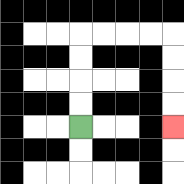{'start': '[3, 5]', 'end': '[7, 5]', 'path_directions': 'U,U,U,U,R,R,R,R,D,D,D,D', 'path_coordinates': '[[3, 5], [3, 4], [3, 3], [3, 2], [3, 1], [4, 1], [5, 1], [6, 1], [7, 1], [7, 2], [7, 3], [7, 4], [7, 5]]'}